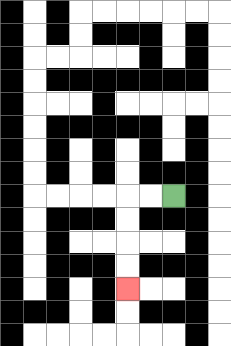{'start': '[7, 8]', 'end': '[5, 12]', 'path_directions': 'L,L,D,D,D,D', 'path_coordinates': '[[7, 8], [6, 8], [5, 8], [5, 9], [5, 10], [5, 11], [5, 12]]'}